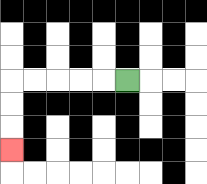{'start': '[5, 3]', 'end': '[0, 6]', 'path_directions': 'L,L,L,L,L,D,D,D', 'path_coordinates': '[[5, 3], [4, 3], [3, 3], [2, 3], [1, 3], [0, 3], [0, 4], [0, 5], [0, 6]]'}